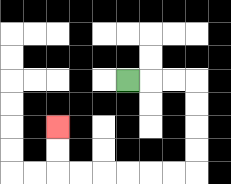{'start': '[5, 3]', 'end': '[2, 5]', 'path_directions': 'R,R,R,D,D,D,D,L,L,L,L,L,L,U,U', 'path_coordinates': '[[5, 3], [6, 3], [7, 3], [8, 3], [8, 4], [8, 5], [8, 6], [8, 7], [7, 7], [6, 7], [5, 7], [4, 7], [3, 7], [2, 7], [2, 6], [2, 5]]'}